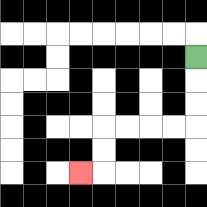{'start': '[8, 2]', 'end': '[3, 7]', 'path_directions': 'D,D,D,L,L,L,L,D,D,L', 'path_coordinates': '[[8, 2], [8, 3], [8, 4], [8, 5], [7, 5], [6, 5], [5, 5], [4, 5], [4, 6], [4, 7], [3, 7]]'}